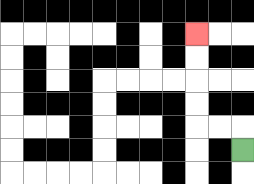{'start': '[10, 6]', 'end': '[8, 1]', 'path_directions': 'U,L,L,U,U,U,U', 'path_coordinates': '[[10, 6], [10, 5], [9, 5], [8, 5], [8, 4], [8, 3], [8, 2], [8, 1]]'}